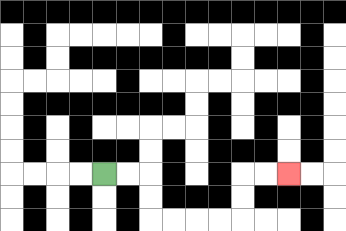{'start': '[4, 7]', 'end': '[12, 7]', 'path_directions': 'R,R,D,D,R,R,R,R,U,U,R,R', 'path_coordinates': '[[4, 7], [5, 7], [6, 7], [6, 8], [6, 9], [7, 9], [8, 9], [9, 9], [10, 9], [10, 8], [10, 7], [11, 7], [12, 7]]'}